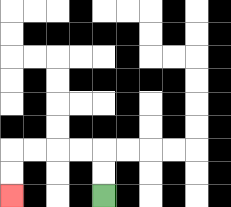{'start': '[4, 8]', 'end': '[0, 8]', 'path_directions': 'U,U,L,L,L,L,D,D', 'path_coordinates': '[[4, 8], [4, 7], [4, 6], [3, 6], [2, 6], [1, 6], [0, 6], [0, 7], [0, 8]]'}